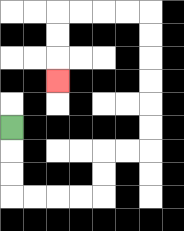{'start': '[0, 5]', 'end': '[2, 3]', 'path_directions': 'D,D,D,R,R,R,R,U,U,R,R,U,U,U,U,U,U,L,L,L,L,D,D,D', 'path_coordinates': '[[0, 5], [0, 6], [0, 7], [0, 8], [1, 8], [2, 8], [3, 8], [4, 8], [4, 7], [4, 6], [5, 6], [6, 6], [6, 5], [6, 4], [6, 3], [6, 2], [6, 1], [6, 0], [5, 0], [4, 0], [3, 0], [2, 0], [2, 1], [2, 2], [2, 3]]'}